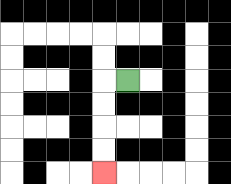{'start': '[5, 3]', 'end': '[4, 7]', 'path_directions': 'L,D,D,D,D', 'path_coordinates': '[[5, 3], [4, 3], [4, 4], [4, 5], [4, 6], [4, 7]]'}